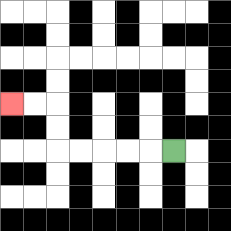{'start': '[7, 6]', 'end': '[0, 4]', 'path_directions': 'L,L,L,L,L,U,U,L,L', 'path_coordinates': '[[7, 6], [6, 6], [5, 6], [4, 6], [3, 6], [2, 6], [2, 5], [2, 4], [1, 4], [0, 4]]'}